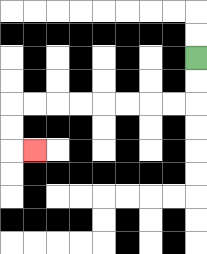{'start': '[8, 2]', 'end': '[1, 6]', 'path_directions': 'D,D,L,L,L,L,L,L,L,L,D,D,R', 'path_coordinates': '[[8, 2], [8, 3], [8, 4], [7, 4], [6, 4], [5, 4], [4, 4], [3, 4], [2, 4], [1, 4], [0, 4], [0, 5], [0, 6], [1, 6]]'}